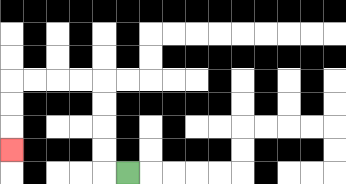{'start': '[5, 7]', 'end': '[0, 6]', 'path_directions': 'L,U,U,U,U,L,L,L,L,D,D,D', 'path_coordinates': '[[5, 7], [4, 7], [4, 6], [4, 5], [4, 4], [4, 3], [3, 3], [2, 3], [1, 3], [0, 3], [0, 4], [0, 5], [0, 6]]'}